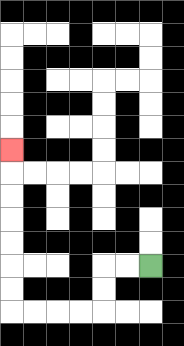{'start': '[6, 11]', 'end': '[0, 6]', 'path_directions': 'L,L,D,D,L,L,L,L,U,U,U,U,U,U,U', 'path_coordinates': '[[6, 11], [5, 11], [4, 11], [4, 12], [4, 13], [3, 13], [2, 13], [1, 13], [0, 13], [0, 12], [0, 11], [0, 10], [0, 9], [0, 8], [0, 7], [0, 6]]'}